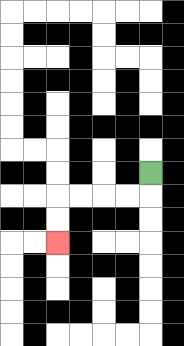{'start': '[6, 7]', 'end': '[2, 10]', 'path_directions': 'D,L,L,L,L,D,D', 'path_coordinates': '[[6, 7], [6, 8], [5, 8], [4, 8], [3, 8], [2, 8], [2, 9], [2, 10]]'}